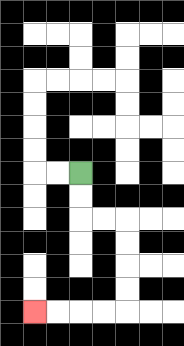{'start': '[3, 7]', 'end': '[1, 13]', 'path_directions': 'D,D,R,R,D,D,D,D,L,L,L,L', 'path_coordinates': '[[3, 7], [3, 8], [3, 9], [4, 9], [5, 9], [5, 10], [5, 11], [5, 12], [5, 13], [4, 13], [3, 13], [2, 13], [1, 13]]'}